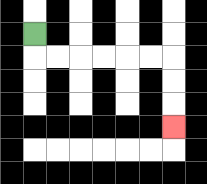{'start': '[1, 1]', 'end': '[7, 5]', 'path_directions': 'D,R,R,R,R,R,R,D,D,D', 'path_coordinates': '[[1, 1], [1, 2], [2, 2], [3, 2], [4, 2], [5, 2], [6, 2], [7, 2], [7, 3], [7, 4], [7, 5]]'}